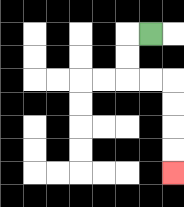{'start': '[6, 1]', 'end': '[7, 7]', 'path_directions': 'L,D,D,R,R,D,D,D,D', 'path_coordinates': '[[6, 1], [5, 1], [5, 2], [5, 3], [6, 3], [7, 3], [7, 4], [7, 5], [7, 6], [7, 7]]'}